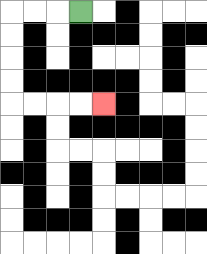{'start': '[3, 0]', 'end': '[4, 4]', 'path_directions': 'L,L,L,D,D,D,D,R,R,R,R', 'path_coordinates': '[[3, 0], [2, 0], [1, 0], [0, 0], [0, 1], [0, 2], [0, 3], [0, 4], [1, 4], [2, 4], [3, 4], [4, 4]]'}